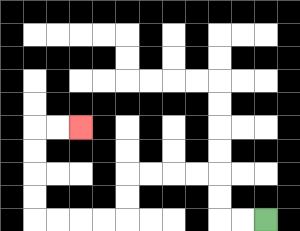{'start': '[11, 9]', 'end': '[3, 5]', 'path_directions': 'L,L,U,U,L,L,L,L,D,D,L,L,L,L,U,U,U,U,R,R', 'path_coordinates': '[[11, 9], [10, 9], [9, 9], [9, 8], [9, 7], [8, 7], [7, 7], [6, 7], [5, 7], [5, 8], [5, 9], [4, 9], [3, 9], [2, 9], [1, 9], [1, 8], [1, 7], [1, 6], [1, 5], [2, 5], [3, 5]]'}